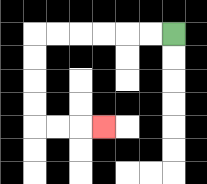{'start': '[7, 1]', 'end': '[4, 5]', 'path_directions': 'L,L,L,L,L,L,D,D,D,D,R,R,R', 'path_coordinates': '[[7, 1], [6, 1], [5, 1], [4, 1], [3, 1], [2, 1], [1, 1], [1, 2], [1, 3], [1, 4], [1, 5], [2, 5], [3, 5], [4, 5]]'}